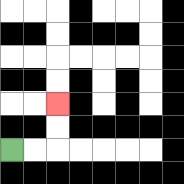{'start': '[0, 6]', 'end': '[2, 4]', 'path_directions': 'R,R,U,U', 'path_coordinates': '[[0, 6], [1, 6], [2, 6], [2, 5], [2, 4]]'}